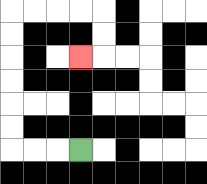{'start': '[3, 6]', 'end': '[3, 2]', 'path_directions': 'L,L,L,U,U,U,U,U,U,R,R,R,R,D,D,L', 'path_coordinates': '[[3, 6], [2, 6], [1, 6], [0, 6], [0, 5], [0, 4], [0, 3], [0, 2], [0, 1], [0, 0], [1, 0], [2, 0], [3, 0], [4, 0], [4, 1], [4, 2], [3, 2]]'}